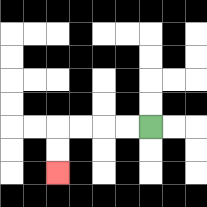{'start': '[6, 5]', 'end': '[2, 7]', 'path_directions': 'L,L,L,L,D,D', 'path_coordinates': '[[6, 5], [5, 5], [4, 5], [3, 5], [2, 5], [2, 6], [2, 7]]'}